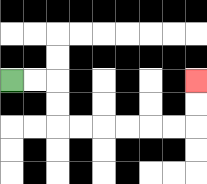{'start': '[0, 3]', 'end': '[8, 3]', 'path_directions': 'R,R,D,D,R,R,R,R,R,R,U,U', 'path_coordinates': '[[0, 3], [1, 3], [2, 3], [2, 4], [2, 5], [3, 5], [4, 5], [5, 5], [6, 5], [7, 5], [8, 5], [8, 4], [8, 3]]'}